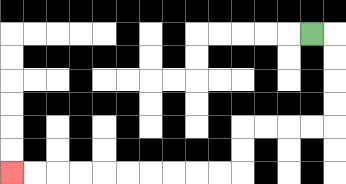{'start': '[13, 1]', 'end': '[0, 7]', 'path_directions': 'R,D,D,D,D,L,L,L,L,D,D,L,L,L,L,L,L,L,L,L,L', 'path_coordinates': '[[13, 1], [14, 1], [14, 2], [14, 3], [14, 4], [14, 5], [13, 5], [12, 5], [11, 5], [10, 5], [10, 6], [10, 7], [9, 7], [8, 7], [7, 7], [6, 7], [5, 7], [4, 7], [3, 7], [2, 7], [1, 7], [0, 7]]'}